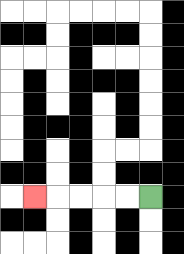{'start': '[6, 8]', 'end': '[1, 8]', 'path_directions': 'L,L,L,L,L', 'path_coordinates': '[[6, 8], [5, 8], [4, 8], [3, 8], [2, 8], [1, 8]]'}